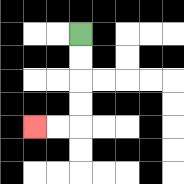{'start': '[3, 1]', 'end': '[1, 5]', 'path_directions': 'D,D,D,D,L,L', 'path_coordinates': '[[3, 1], [3, 2], [3, 3], [3, 4], [3, 5], [2, 5], [1, 5]]'}